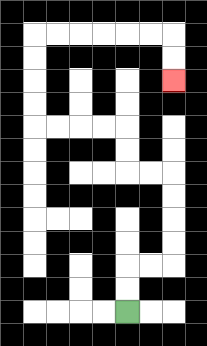{'start': '[5, 13]', 'end': '[7, 3]', 'path_directions': 'U,U,R,R,U,U,U,U,L,L,U,U,L,L,L,L,U,U,U,U,R,R,R,R,R,R,D,D', 'path_coordinates': '[[5, 13], [5, 12], [5, 11], [6, 11], [7, 11], [7, 10], [7, 9], [7, 8], [7, 7], [6, 7], [5, 7], [5, 6], [5, 5], [4, 5], [3, 5], [2, 5], [1, 5], [1, 4], [1, 3], [1, 2], [1, 1], [2, 1], [3, 1], [4, 1], [5, 1], [6, 1], [7, 1], [7, 2], [7, 3]]'}